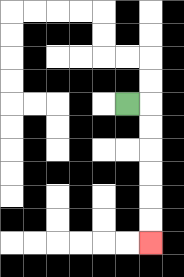{'start': '[5, 4]', 'end': '[6, 10]', 'path_directions': 'R,D,D,D,D,D,D', 'path_coordinates': '[[5, 4], [6, 4], [6, 5], [6, 6], [6, 7], [6, 8], [6, 9], [6, 10]]'}